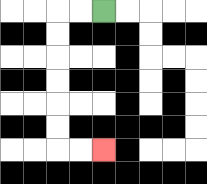{'start': '[4, 0]', 'end': '[4, 6]', 'path_directions': 'L,L,D,D,D,D,D,D,R,R', 'path_coordinates': '[[4, 0], [3, 0], [2, 0], [2, 1], [2, 2], [2, 3], [2, 4], [2, 5], [2, 6], [3, 6], [4, 6]]'}